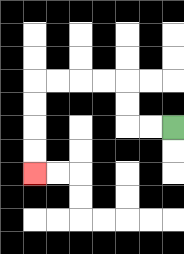{'start': '[7, 5]', 'end': '[1, 7]', 'path_directions': 'L,L,U,U,L,L,L,L,D,D,D,D', 'path_coordinates': '[[7, 5], [6, 5], [5, 5], [5, 4], [5, 3], [4, 3], [3, 3], [2, 3], [1, 3], [1, 4], [1, 5], [1, 6], [1, 7]]'}